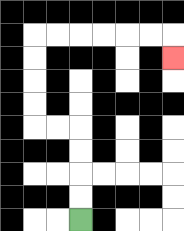{'start': '[3, 9]', 'end': '[7, 2]', 'path_directions': 'U,U,U,U,L,L,U,U,U,U,R,R,R,R,R,R,D', 'path_coordinates': '[[3, 9], [3, 8], [3, 7], [3, 6], [3, 5], [2, 5], [1, 5], [1, 4], [1, 3], [1, 2], [1, 1], [2, 1], [3, 1], [4, 1], [5, 1], [6, 1], [7, 1], [7, 2]]'}